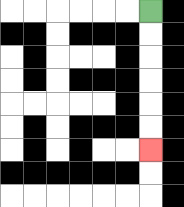{'start': '[6, 0]', 'end': '[6, 6]', 'path_directions': 'D,D,D,D,D,D', 'path_coordinates': '[[6, 0], [6, 1], [6, 2], [6, 3], [6, 4], [6, 5], [6, 6]]'}